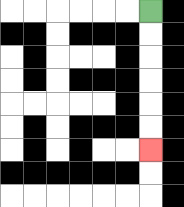{'start': '[6, 0]', 'end': '[6, 6]', 'path_directions': 'D,D,D,D,D,D', 'path_coordinates': '[[6, 0], [6, 1], [6, 2], [6, 3], [6, 4], [6, 5], [6, 6]]'}